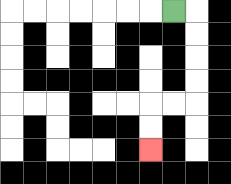{'start': '[7, 0]', 'end': '[6, 6]', 'path_directions': 'R,D,D,D,D,L,L,D,D', 'path_coordinates': '[[7, 0], [8, 0], [8, 1], [8, 2], [8, 3], [8, 4], [7, 4], [6, 4], [6, 5], [6, 6]]'}